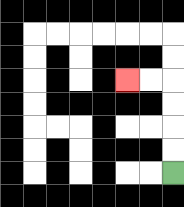{'start': '[7, 7]', 'end': '[5, 3]', 'path_directions': 'U,U,U,U,L,L', 'path_coordinates': '[[7, 7], [7, 6], [7, 5], [7, 4], [7, 3], [6, 3], [5, 3]]'}